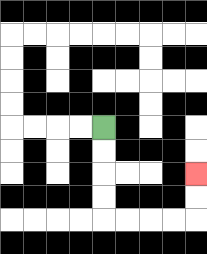{'start': '[4, 5]', 'end': '[8, 7]', 'path_directions': 'D,D,D,D,R,R,R,R,U,U', 'path_coordinates': '[[4, 5], [4, 6], [4, 7], [4, 8], [4, 9], [5, 9], [6, 9], [7, 9], [8, 9], [8, 8], [8, 7]]'}